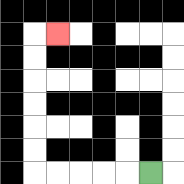{'start': '[6, 7]', 'end': '[2, 1]', 'path_directions': 'L,L,L,L,L,U,U,U,U,U,U,R', 'path_coordinates': '[[6, 7], [5, 7], [4, 7], [3, 7], [2, 7], [1, 7], [1, 6], [1, 5], [1, 4], [1, 3], [1, 2], [1, 1], [2, 1]]'}